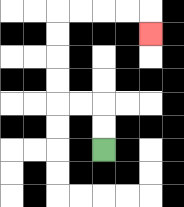{'start': '[4, 6]', 'end': '[6, 1]', 'path_directions': 'U,U,L,L,U,U,U,U,R,R,R,R,D', 'path_coordinates': '[[4, 6], [4, 5], [4, 4], [3, 4], [2, 4], [2, 3], [2, 2], [2, 1], [2, 0], [3, 0], [4, 0], [5, 0], [6, 0], [6, 1]]'}